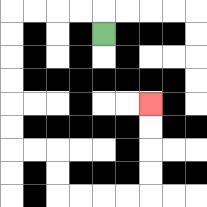{'start': '[4, 1]', 'end': '[6, 4]', 'path_directions': 'U,L,L,L,L,D,D,D,D,D,D,R,R,D,D,R,R,R,R,U,U,U,U', 'path_coordinates': '[[4, 1], [4, 0], [3, 0], [2, 0], [1, 0], [0, 0], [0, 1], [0, 2], [0, 3], [0, 4], [0, 5], [0, 6], [1, 6], [2, 6], [2, 7], [2, 8], [3, 8], [4, 8], [5, 8], [6, 8], [6, 7], [6, 6], [6, 5], [6, 4]]'}